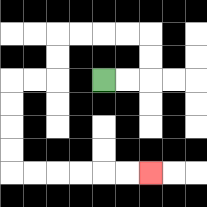{'start': '[4, 3]', 'end': '[6, 7]', 'path_directions': 'R,R,U,U,L,L,L,L,D,D,L,L,D,D,D,D,R,R,R,R,R,R', 'path_coordinates': '[[4, 3], [5, 3], [6, 3], [6, 2], [6, 1], [5, 1], [4, 1], [3, 1], [2, 1], [2, 2], [2, 3], [1, 3], [0, 3], [0, 4], [0, 5], [0, 6], [0, 7], [1, 7], [2, 7], [3, 7], [4, 7], [5, 7], [6, 7]]'}